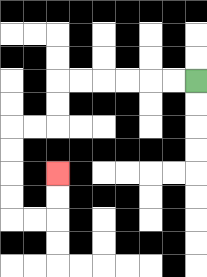{'start': '[8, 3]', 'end': '[2, 7]', 'path_directions': 'L,L,L,L,L,L,D,D,L,L,D,D,D,D,R,R,U,U', 'path_coordinates': '[[8, 3], [7, 3], [6, 3], [5, 3], [4, 3], [3, 3], [2, 3], [2, 4], [2, 5], [1, 5], [0, 5], [0, 6], [0, 7], [0, 8], [0, 9], [1, 9], [2, 9], [2, 8], [2, 7]]'}